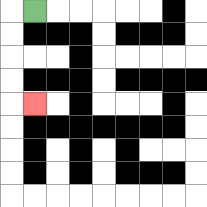{'start': '[1, 0]', 'end': '[1, 4]', 'path_directions': 'L,D,D,D,D,R', 'path_coordinates': '[[1, 0], [0, 0], [0, 1], [0, 2], [0, 3], [0, 4], [1, 4]]'}